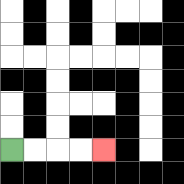{'start': '[0, 6]', 'end': '[4, 6]', 'path_directions': 'R,R,R,R', 'path_coordinates': '[[0, 6], [1, 6], [2, 6], [3, 6], [4, 6]]'}